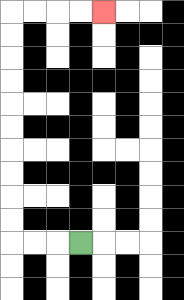{'start': '[3, 10]', 'end': '[4, 0]', 'path_directions': 'L,L,L,U,U,U,U,U,U,U,U,U,U,R,R,R,R', 'path_coordinates': '[[3, 10], [2, 10], [1, 10], [0, 10], [0, 9], [0, 8], [0, 7], [0, 6], [0, 5], [0, 4], [0, 3], [0, 2], [0, 1], [0, 0], [1, 0], [2, 0], [3, 0], [4, 0]]'}